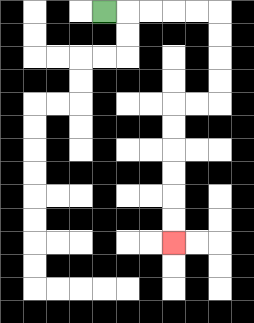{'start': '[4, 0]', 'end': '[7, 10]', 'path_directions': 'R,R,R,R,R,D,D,D,D,L,L,D,D,D,D,D,D', 'path_coordinates': '[[4, 0], [5, 0], [6, 0], [7, 0], [8, 0], [9, 0], [9, 1], [9, 2], [9, 3], [9, 4], [8, 4], [7, 4], [7, 5], [7, 6], [7, 7], [7, 8], [7, 9], [7, 10]]'}